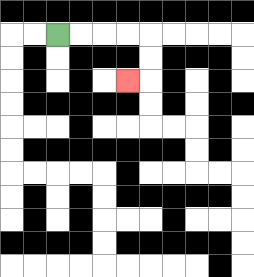{'start': '[2, 1]', 'end': '[5, 3]', 'path_directions': 'R,R,R,R,D,D,L', 'path_coordinates': '[[2, 1], [3, 1], [4, 1], [5, 1], [6, 1], [6, 2], [6, 3], [5, 3]]'}